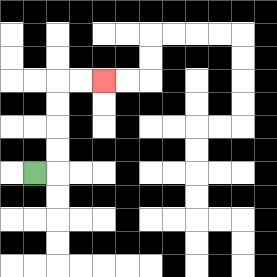{'start': '[1, 7]', 'end': '[4, 3]', 'path_directions': 'R,U,U,U,U,R,R', 'path_coordinates': '[[1, 7], [2, 7], [2, 6], [2, 5], [2, 4], [2, 3], [3, 3], [4, 3]]'}